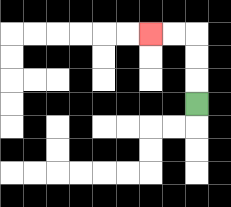{'start': '[8, 4]', 'end': '[6, 1]', 'path_directions': 'U,U,U,L,L', 'path_coordinates': '[[8, 4], [8, 3], [8, 2], [8, 1], [7, 1], [6, 1]]'}